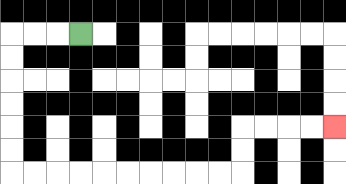{'start': '[3, 1]', 'end': '[14, 5]', 'path_directions': 'L,L,L,D,D,D,D,D,D,R,R,R,R,R,R,R,R,R,R,U,U,R,R,R,R', 'path_coordinates': '[[3, 1], [2, 1], [1, 1], [0, 1], [0, 2], [0, 3], [0, 4], [0, 5], [0, 6], [0, 7], [1, 7], [2, 7], [3, 7], [4, 7], [5, 7], [6, 7], [7, 7], [8, 7], [9, 7], [10, 7], [10, 6], [10, 5], [11, 5], [12, 5], [13, 5], [14, 5]]'}